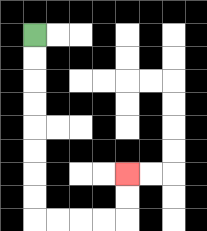{'start': '[1, 1]', 'end': '[5, 7]', 'path_directions': 'D,D,D,D,D,D,D,D,R,R,R,R,U,U', 'path_coordinates': '[[1, 1], [1, 2], [1, 3], [1, 4], [1, 5], [1, 6], [1, 7], [1, 8], [1, 9], [2, 9], [3, 9], [4, 9], [5, 9], [5, 8], [5, 7]]'}